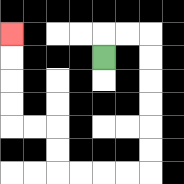{'start': '[4, 2]', 'end': '[0, 1]', 'path_directions': 'U,R,R,D,D,D,D,D,D,L,L,L,L,U,U,L,L,U,U,U,U', 'path_coordinates': '[[4, 2], [4, 1], [5, 1], [6, 1], [6, 2], [6, 3], [6, 4], [6, 5], [6, 6], [6, 7], [5, 7], [4, 7], [3, 7], [2, 7], [2, 6], [2, 5], [1, 5], [0, 5], [0, 4], [0, 3], [0, 2], [0, 1]]'}